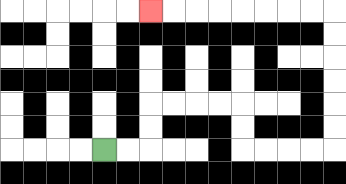{'start': '[4, 6]', 'end': '[6, 0]', 'path_directions': 'R,R,U,U,R,R,R,R,D,D,R,R,R,R,U,U,U,U,U,U,L,L,L,L,L,L,L,L', 'path_coordinates': '[[4, 6], [5, 6], [6, 6], [6, 5], [6, 4], [7, 4], [8, 4], [9, 4], [10, 4], [10, 5], [10, 6], [11, 6], [12, 6], [13, 6], [14, 6], [14, 5], [14, 4], [14, 3], [14, 2], [14, 1], [14, 0], [13, 0], [12, 0], [11, 0], [10, 0], [9, 0], [8, 0], [7, 0], [6, 0]]'}